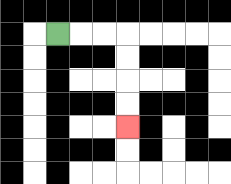{'start': '[2, 1]', 'end': '[5, 5]', 'path_directions': 'R,R,R,D,D,D,D', 'path_coordinates': '[[2, 1], [3, 1], [4, 1], [5, 1], [5, 2], [5, 3], [5, 4], [5, 5]]'}